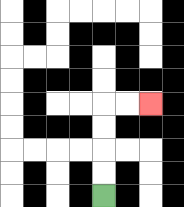{'start': '[4, 8]', 'end': '[6, 4]', 'path_directions': 'U,U,U,U,R,R', 'path_coordinates': '[[4, 8], [4, 7], [4, 6], [4, 5], [4, 4], [5, 4], [6, 4]]'}